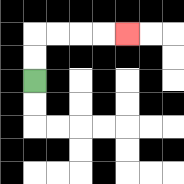{'start': '[1, 3]', 'end': '[5, 1]', 'path_directions': 'U,U,R,R,R,R', 'path_coordinates': '[[1, 3], [1, 2], [1, 1], [2, 1], [3, 1], [4, 1], [5, 1]]'}